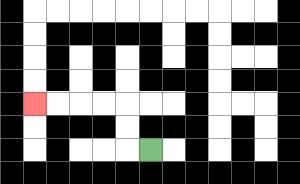{'start': '[6, 6]', 'end': '[1, 4]', 'path_directions': 'L,U,U,L,L,L,L', 'path_coordinates': '[[6, 6], [5, 6], [5, 5], [5, 4], [4, 4], [3, 4], [2, 4], [1, 4]]'}